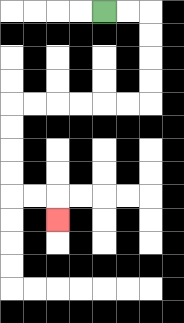{'start': '[4, 0]', 'end': '[2, 9]', 'path_directions': 'R,R,D,D,D,D,L,L,L,L,L,L,D,D,D,D,R,R,D', 'path_coordinates': '[[4, 0], [5, 0], [6, 0], [6, 1], [6, 2], [6, 3], [6, 4], [5, 4], [4, 4], [3, 4], [2, 4], [1, 4], [0, 4], [0, 5], [0, 6], [0, 7], [0, 8], [1, 8], [2, 8], [2, 9]]'}